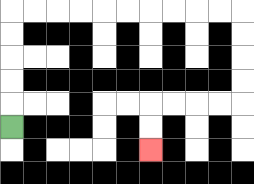{'start': '[0, 5]', 'end': '[6, 6]', 'path_directions': 'U,U,U,U,U,R,R,R,R,R,R,R,R,R,R,D,D,D,D,L,L,L,L,D,D', 'path_coordinates': '[[0, 5], [0, 4], [0, 3], [0, 2], [0, 1], [0, 0], [1, 0], [2, 0], [3, 0], [4, 0], [5, 0], [6, 0], [7, 0], [8, 0], [9, 0], [10, 0], [10, 1], [10, 2], [10, 3], [10, 4], [9, 4], [8, 4], [7, 4], [6, 4], [6, 5], [6, 6]]'}